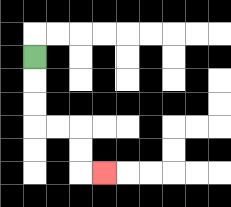{'start': '[1, 2]', 'end': '[4, 7]', 'path_directions': 'D,D,D,R,R,D,D,R', 'path_coordinates': '[[1, 2], [1, 3], [1, 4], [1, 5], [2, 5], [3, 5], [3, 6], [3, 7], [4, 7]]'}